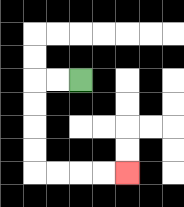{'start': '[3, 3]', 'end': '[5, 7]', 'path_directions': 'L,L,D,D,D,D,R,R,R,R', 'path_coordinates': '[[3, 3], [2, 3], [1, 3], [1, 4], [1, 5], [1, 6], [1, 7], [2, 7], [3, 7], [4, 7], [5, 7]]'}